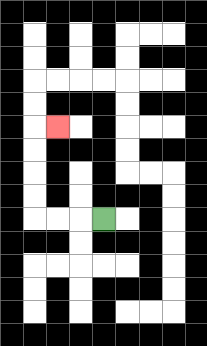{'start': '[4, 9]', 'end': '[2, 5]', 'path_directions': 'L,L,L,U,U,U,U,R', 'path_coordinates': '[[4, 9], [3, 9], [2, 9], [1, 9], [1, 8], [1, 7], [1, 6], [1, 5], [2, 5]]'}